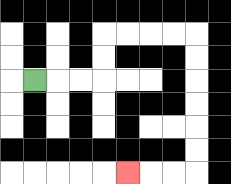{'start': '[1, 3]', 'end': '[5, 7]', 'path_directions': 'R,R,R,U,U,R,R,R,R,D,D,D,D,D,D,L,L,L', 'path_coordinates': '[[1, 3], [2, 3], [3, 3], [4, 3], [4, 2], [4, 1], [5, 1], [6, 1], [7, 1], [8, 1], [8, 2], [8, 3], [8, 4], [8, 5], [8, 6], [8, 7], [7, 7], [6, 7], [5, 7]]'}